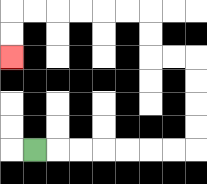{'start': '[1, 6]', 'end': '[0, 2]', 'path_directions': 'R,R,R,R,R,R,R,U,U,U,U,L,L,U,U,L,L,L,L,L,L,D,D', 'path_coordinates': '[[1, 6], [2, 6], [3, 6], [4, 6], [5, 6], [6, 6], [7, 6], [8, 6], [8, 5], [8, 4], [8, 3], [8, 2], [7, 2], [6, 2], [6, 1], [6, 0], [5, 0], [4, 0], [3, 0], [2, 0], [1, 0], [0, 0], [0, 1], [0, 2]]'}